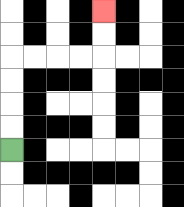{'start': '[0, 6]', 'end': '[4, 0]', 'path_directions': 'U,U,U,U,R,R,R,R,U,U', 'path_coordinates': '[[0, 6], [0, 5], [0, 4], [0, 3], [0, 2], [1, 2], [2, 2], [3, 2], [4, 2], [4, 1], [4, 0]]'}